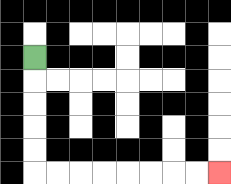{'start': '[1, 2]', 'end': '[9, 7]', 'path_directions': 'D,D,D,D,D,R,R,R,R,R,R,R,R', 'path_coordinates': '[[1, 2], [1, 3], [1, 4], [1, 5], [1, 6], [1, 7], [2, 7], [3, 7], [4, 7], [5, 7], [6, 7], [7, 7], [8, 7], [9, 7]]'}